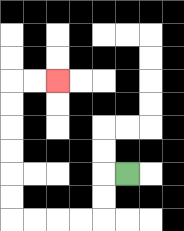{'start': '[5, 7]', 'end': '[2, 3]', 'path_directions': 'L,D,D,L,L,L,L,U,U,U,U,U,U,R,R', 'path_coordinates': '[[5, 7], [4, 7], [4, 8], [4, 9], [3, 9], [2, 9], [1, 9], [0, 9], [0, 8], [0, 7], [0, 6], [0, 5], [0, 4], [0, 3], [1, 3], [2, 3]]'}